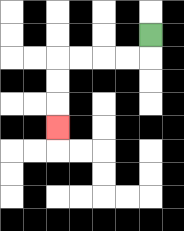{'start': '[6, 1]', 'end': '[2, 5]', 'path_directions': 'D,L,L,L,L,D,D,D', 'path_coordinates': '[[6, 1], [6, 2], [5, 2], [4, 2], [3, 2], [2, 2], [2, 3], [2, 4], [2, 5]]'}